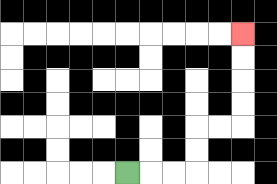{'start': '[5, 7]', 'end': '[10, 1]', 'path_directions': 'R,R,R,U,U,R,R,U,U,U,U', 'path_coordinates': '[[5, 7], [6, 7], [7, 7], [8, 7], [8, 6], [8, 5], [9, 5], [10, 5], [10, 4], [10, 3], [10, 2], [10, 1]]'}